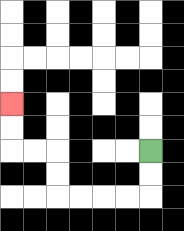{'start': '[6, 6]', 'end': '[0, 4]', 'path_directions': 'D,D,L,L,L,L,U,U,L,L,U,U', 'path_coordinates': '[[6, 6], [6, 7], [6, 8], [5, 8], [4, 8], [3, 8], [2, 8], [2, 7], [2, 6], [1, 6], [0, 6], [0, 5], [0, 4]]'}